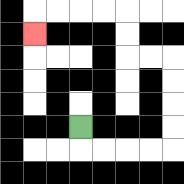{'start': '[3, 5]', 'end': '[1, 1]', 'path_directions': 'D,R,R,R,R,U,U,U,U,L,L,U,U,L,L,L,L,D', 'path_coordinates': '[[3, 5], [3, 6], [4, 6], [5, 6], [6, 6], [7, 6], [7, 5], [7, 4], [7, 3], [7, 2], [6, 2], [5, 2], [5, 1], [5, 0], [4, 0], [3, 0], [2, 0], [1, 0], [1, 1]]'}